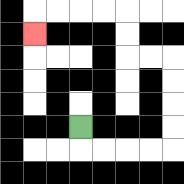{'start': '[3, 5]', 'end': '[1, 1]', 'path_directions': 'D,R,R,R,R,U,U,U,U,L,L,U,U,L,L,L,L,D', 'path_coordinates': '[[3, 5], [3, 6], [4, 6], [5, 6], [6, 6], [7, 6], [7, 5], [7, 4], [7, 3], [7, 2], [6, 2], [5, 2], [5, 1], [5, 0], [4, 0], [3, 0], [2, 0], [1, 0], [1, 1]]'}